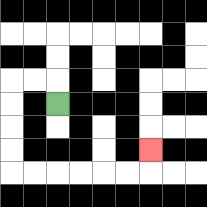{'start': '[2, 4]', 'end': '[6, 6]', 'path_directions': 'U,L,L,D,D,D,D,R,R,R,R,R,R,U', 'path_coordinates': '[[2, 4], [2, 3], [1, 3], [0, 3], [0, 4], [0, 5], [0, 6], [0, 7], [1, 7], [2, 7], [3, 7], [4, 7], [5, 7], [6, 7], [6, 6]]'}